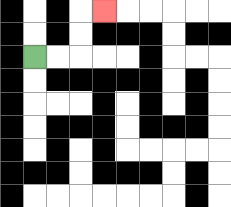{'start': '[1, 2]', 'end': '[4, 0]', 'path_directions': 'R,R,U,U,R', 'path_coordinates': '[[1, 2], [2, 2], [3, 2], [3, 1], [3, 0], [4, 0]]'}